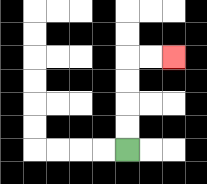{'start': '[5, 6]', 'end': '[7, 2]', 'path_directions': 'U,U,U,U,R,R', 'path_coordinates': '[[5, 6], [5, 5], [5, 4], [5, 3], [5, 2], [6, 2], [7, 2]]'}